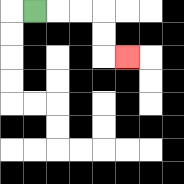{'start': '[1, 0]', 'end': '[5, 2]', 'path_directions': 'R,R,R,D,D,R', 'path_coordinates': '[[1, 0], [2, 0], [3, 0], [4, 0], [4, 1], [4, 2], [5, 2]]'}